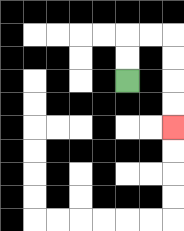{'start': '[5, 3]', 'end': '[7, 5]', 'path_directions': 'U,U,R,R,D,D,D,D', 'path_coordinates': '[[5, 3], [5, 2], [5, 1], [6, 1], [7, 1], [7, 2], [7, 3], [7, 4], [7, 5]]'}